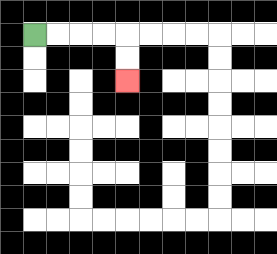{'start': '[1, 1]', 'end': '[5, 3]', 'path_directions': 'R,R,R,R,D,D', 'path_coordinates': '[[1, 1], [2, 1], [3, 1], [4, 1], [5, 1], [5, 2], [5, 3]]'}